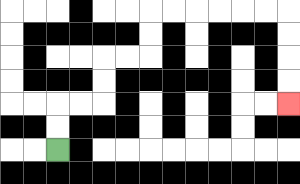{'start': '[2, 6]', 'end': '[12, 4]', 'path_directions': 'U,U,R,R,U,U,R,R,U,U,R,R,R,R,R,R,D,D,D,D', 'path_coordinates': '[[2, 6], [2, 5], [2, 4], [3, 4], [4, 4], [4, 3], [4, 2], [5, 2], [6, 2], [6, 1], [6, 0], [7, 0], [8, 0], [9, 0], [10, 0], [11, 0], [12, 0], [12, 1], [12, 2], [12, 3], [12, 4]]'}